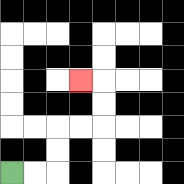{'start': '[0, 7]', 'end': '[3, 3]', 'path_directions': 'R,R,U,U,R,R,U,U,L', 'path_coordinates': '[[0, 7], [1, 7], [2, 7], [2, 6], [2, 5], [3, 5], [4, 5], [4, 4], [4, 3], [3, 3]]'}